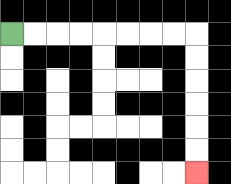{'start': '[0, 1]', 'end': '[8, 7]', 'path_directions': 'R,R,R,R,R,R,R,R,D,D,D,D,D,D', 'path_coordinates': '[[0, 1], [1, 1], [2, 1], [3, 1], [4, 1], [5, 1], [6, 1], [7, 1], [8, 1], [8, 2], [8, 3], [8, 4], [8, 5], [8, 6], [8, 7]]'}